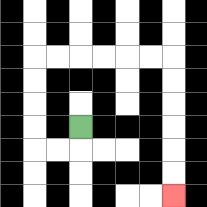{'start': '[3, 5]', 'end': '[7, 8]', 'path_directions': 'D,L,L,U,U,U,U,R,R,R,R,R,R,D,D,D,D,D,D', 'path_coordinates': '[[3, 5], [3, 6], [2, 6], [1, 6], [1, 5], [1, 4], [1, 3], [1, 2], [2, 2], [3, 2], [4, 2], [5, 2], [6, 2], [7, 2], [7, 3], [7, 4], [7, 5], [7, 6], [7, 7], [7, 8]]'}